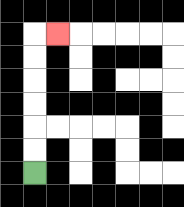{'start': '[1, 7]', 'end': '[2, 1]', 'path_directions': 'U,U,U,U,U,U,R', 'path_coordinates': '[[1, 7], [1, 6], [1, 5], [1, 4], [1, 3], [1, 2], [1, 1], [2, 1]]'}